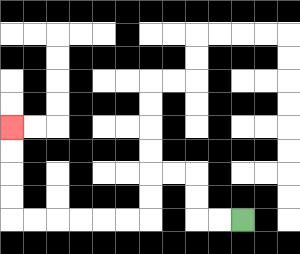{'start': '[10, 9]', 'end': '[0, 5]', 'path_directions': 'L,L,U,U,L,L,D,D,L,L,L,L,L,L,U,U,U,U', 'path_coordinates': '[[10, 9], [9, 9], [8, 9], [8, 8], [8, 7], [7, 7], [6, 7], [6, 8], [6, 9], [5, 9], [4, 9], [3, 9], [2, 9], [1, 9], [0, 9], [0, 8], [0, 7], [0, 6], [0, 5]]'}